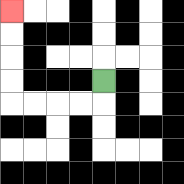{'start': '[4, 3]', 'end': '[0, 0]', 'path_directions': 'D,L,L,L,L,U,U,U,U', 'path_coordinates': '[[4, 3], [4, 4], [3, 4], [2, 4], [1, 4], [0, 4], [0, 3], [0, 2], [0, 1], [0, 0]]'}